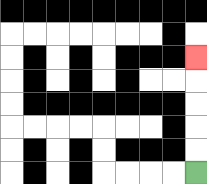{'start': '[8, 7]', 'end': '[8, 2]', 'path_directions': 'U,U,U,U,U', 'path_coordinates': '[[8, 7], [8, 6], [8, 5], [8, 4], [8, 3], [8, 2]]'}